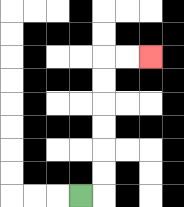{'start': '[3, 8]', 'end': '[6, 2]', 'path_directions': 'R,U,U,U,U,U,U,R,R', 'path_coordinates': '[[3, 8], [4, 8], [4, 7], [4, 6], [4, 5], [4, 4], [4, 3], [4, 2], [5, 2], [6, 2]]'}